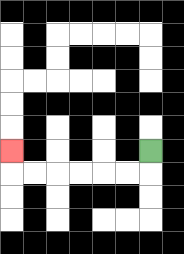{'start': '[6, 6]', 'end': '[0, 6]', 'path_directions': 'D,L,L,L,L,L,L,U', 'path_coordinates': '[[6, 6], [6, 7], [5, 7], [4, 7], [3, 7], [2, 7], [1, 7], [0, 7], [0, 6]]'}